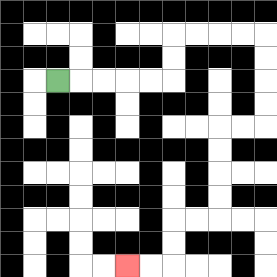{'start': '[2, 3]', 'end': '[5, 11]', 'path_directions': 'R,R,R,R,R,U,U,R,R,R,R,D,D,D,D,L,L,D,D,D,D,L,L,D,D,L,L', 'path_coordinates': '[[2, 3], [3, 3], [4, 3], [5, 3], [6, 3], [7, 3], [7, 2], [7, 1], [8, 1], [9, 1], [10, 1], [11, 1], [11, 2], [11, 3], [11, 4], [11, 5], [10, 5], [9, 5], [9, 6], [9, 7], [9, 8], [9, 9], [8, 9], [7, 9], [7, 10], [7, 11], [6, 11], [5, 11]]'}